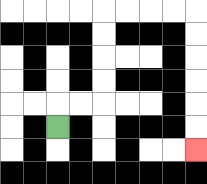{'start': '[2, 5]', 'end': '[8, 6]', 'path_directions': 'U,R,R,U,U,U,U,R,R,R,R,D,D,D,D,D,D', 'path_coordinates': '[[2, 5], [2, 4], [3, 4], [4, 4], [4, 3], [4, 2], [4, 1], [4, 0], [5, 0], [6, 0], [7, 0], [8, 0], [8, 1], [8, 2], [8, 3], [8, 4], [8, 5], [8, 6]]'}